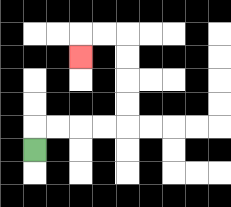{'start': '[1, 6]', 'end': '[3, 2]', 'path_directions': 'U,R,R,R,R,U,U,U,U,L,L,D', 'path_coordinates': '[[1, 6], [1, 5], [2, 5], [3, 5], [4, 5], [5, 5], [5, 4], [5, 3], [5, 2], [5, 1], [4, 1], [3, 1], [3, 2]]'}